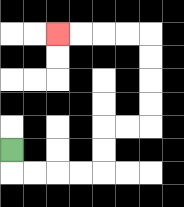{'start': '[0, 6]', 'end': '[2, 1]', 'path_directions': 'D,R,R,R,R,U,U,R,R,U,U,U,U,L,L,L,L', 'path_coordinates': '[[0, 6], [0, 7], [1, 7], [2, 7], [3, 7], [4, 7], [4, 6], [4, 5], [5, 5], [6, 5], [6, 4], [6, 3], [6, 2], [6, 1], [5, 1], [4, 1], [3, 1], [2, 1]]'}